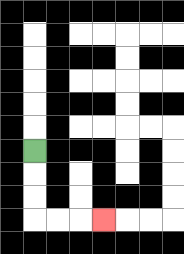{'start': '[1, 6]', 'end': '[4, 9]', 'path_directions': 'D,D,D,R,R,R', 'path_coordinates': '[[1, 6], [1, 7], [1, 8], [1, 9], [2, 9], [3, 9], [4, 9]]'}